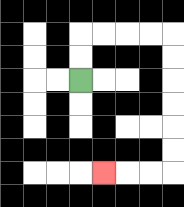{'start': '[3, 3]', 'end': '[4, 7]', 'path_directions': 'U,U,R,R,R,R,D,D,D,D,D,D,L,L,L', 'path_coordinates': '[[3, 3], [3, 2], [3, 1], [4, 1], [5, 1], [6, 1], [7, 1], [7, 2], [7, 3], [7, 4], [7, 5], [7, 6], [7, 7], [6, 7], [5, 7], [4, 7]]'}